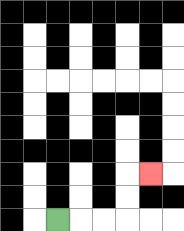{'start': '[2, 9]', 'end': '[6, 7]', 'path_directions': 'R,R,R,U,U,R', 'path_coordinates': '[[2, 9], [3, 9], [4, 9], [5, 9], [5, 8], [5, 7], [6, 7]]'}